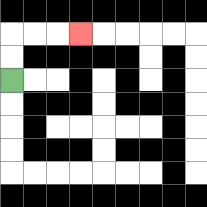{'start': '[0, 3]', 'end': '[3, 1]', 'path_directions': 'U,U,R,R,R', 'path_coordinates': '[[0, 3], [0, 2], [0, 1], [1, 1], [2, 1], [3, 1]]'}